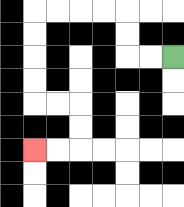{'start': '[7, 2]', 'end': '[1, 6]', 'path_directions': 'L,L,U,U,L,L,L,L,D,D,D,D,R,R,D,D,L,L', 'path_coordinates': '[[7, 2], [6, 2], [5, 2], [5, 1], [5, 0], [4, 0], [3, 0], [2, 0], [1, 0], [1, 1], [1, 2], [1, 3], [1, 4], [2, 4], [3, 4], [3, 5], [3, 6], [2, 6], [1, 6]]'}